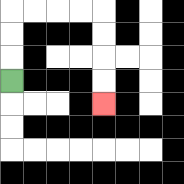{'start': '[0, 3]', 'end': '[4, 4]', 'path_directions': 'U,U,U,R,R,R,R,D,D,D,D', 'path_coordinates': '[[0, 3], [0, 2], [0, 1], [0, 0], [1, 0], [2, 0], [3, 0], [4, 0], [4, 1], [4, 2], [4, 3], [4, 4]]'}